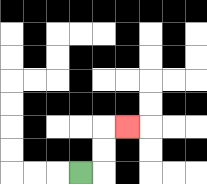{'start': '[3, 7]', 'end': '[5, 5]', 'path_directions': 'R,U,U,R', 'path_coordinates': '[[3, 7], [4, 7], [4, 6], [4, 5], [5, 5]]'}